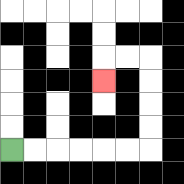{'start': '[0, 6]', 'end': '[4, 3]', 'path_directions': 'R,R,R,R,R,R,U,U,U,U,L,L,D', 'path_coordinates': '[[0, 6], [1, 6], [2, 6], [3, 6], [4, 6], [5, 6], [6, 6], [6, 5], [6, 4], [6, 3], [6, 2], [5, 2], [4, 2], [4, 3]]'}